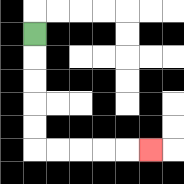{'start': '[1, 1]', 'end': '[6, 6]', 'path_directions': 'D,D,D,D,D,R,R,R,R,R', 'path_coordinates': '[[1, 1], [1, 2], [1, 3], [1, 4], [1, 5], [1, 6], [2, 6], [3, 6], [4, 6], [5, 6], [6, 6]]'}